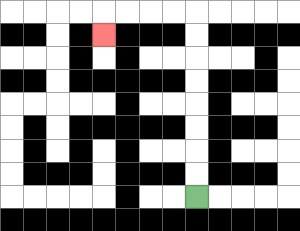{'start': '[8, 8]', 'end': '[4, 1]', 'path_directions': 'U,U,U,U,U,U,U,U,L,L,L,L,D', 'path_coordinates': '[[8, 8], [8, 7], [8, 6], [8, 5], [8, 4], [8, 3], [8, 2], [8, 1], [8, 0], [7, 0], [6, 0], [5, 0], [4, 0], [4, 1]]'}